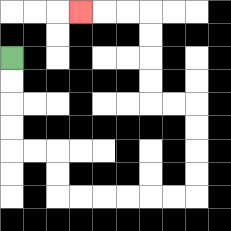{'start': '[0, 2]', 'end': '[3, 0]', 'path_directions': 'D,D,D,D,R,R,D,D,R,R,R,R,R,R,U,U,U,U,L,L,U,U,U,U,L,L,L', 'path_coordinates': '[[0, 2], [0, 3], [0, 4], [0, 5], [0, 6], [1, 6], [2, 6], [2, 7], [2, 8], [3, 8], [4, 8], [5, 8], [6, 8], [7, 8], [8, 8], [8, 7], [8, 6], [8, 5], [8, 4], [7, 4], [6, 4], [6, 3], [6, 2], [6, 1], [6, 0], [5, 0], [4, 0], [3, 0]]'}